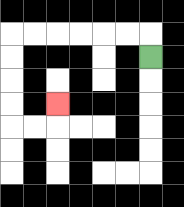{'start': '[6, 2]', 'end': '[2, 4]', 'path_directions': 'U,L,L,L,L,L,L,D,D,D,D,R,R,U', 'path_coordinates': '[[6, 2], [6, 1], [5, 1], [4, 1], [3, 1], [2, 1], [1, 1], [0, 1], [0, 2], [0, 3], [0, 4], [0, 5], [1, 5], [2, 5], [2, 4]]'}